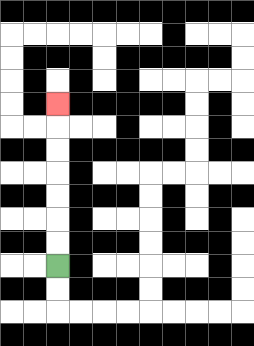{'start': '[2, 11]', 'end': '[2, 4]', 'path_directions': 'U,U,U,U,U,U,U', 'path_coordinates': '[[2, 11], [2, 10], [2, 9], [2, 8], [2, 7], [2, 6], [2, 5], [2, 4]]'}